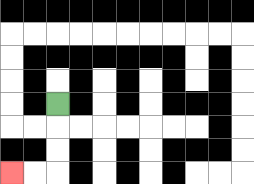{'start': '[2, 4]', 'end': '[0, 7]', 'path_directions': 'D,D,D,L,L', 'path_coordinates': '[[2, 4], [2, 5], [2, 6], [2, 7], [1, 7], [0, 7]]'}